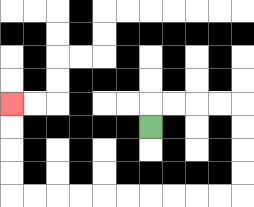{'start': '[6, 5]', 'end': '[0, 4]', 'path_directions': 'U,R,R,R,R,D,D,D,D,L,L,L,L,L,L,L,L,L,L,U,U,U,U', 'path_coordinates': '[[6, 5], [6, 4], [7, 4], [8, 4], [9, 4], [10, 4], [10, 5], [10, 6], [10, 7], [10, 8], [9, 8], [8, 8], [7, 8], [6, 8], [5, 8], [4, 8], [3, 8], [2, 8], [1, 8], [0, 8], [0, 7], [0, 6], [0, 5], [0, 4]]'}